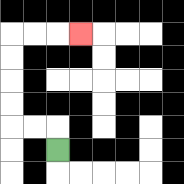{'start': '[2, 6]', 'end': '[3, 1]', 'path_directions': 'U,L,L,U,U,U,U,R,R,R', 'path_coordinates': '[[2, 6], [2, 5], [1, 5], [0, 5], [0, 4], [0, 3], [0, 2], [0, 1], [1, 1], [2, 1], [3, 1]]'}